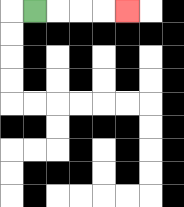{'start': '[1, 0]', 'end': '[5, 0]', 'path_directions': 'R,R,R,R', 'path_coordinates': '[[1, 0], [2, 0], [3, 0], [4, 0], [5, 0]]'}